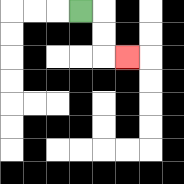{'start': '[3, 0]', 'end': '[5, 2]', 'path_directions': 'R,D,D,R', 'path_coordinates': '[[3, 0], [4, 0], [4, 1], [4, 2], [5, 2]]'}